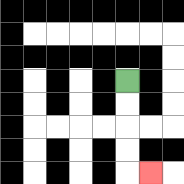{'start': '[5, 3]', 'end': '[6, 7]', 'path_directions': 'D,D,D,D,R', 'path_coordinates': '[[5, 3], [5, 4], [5, 5], [5, 6], [5, 7], [6, 7]]'}